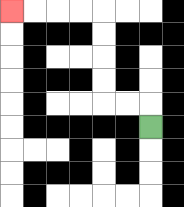{'start': '[6, 5]', 'end': '[0, 0]', 'path_directions': 'U,L,L,U,U,U,U,L,L,L,L', 'path_coordinates': '[[6, 5], [6, 4], [5, 4], [4, 4], [4, 3], [4, 2], [4, 1], [4, 0], [3, 0], [2, 0], [1, 0], [0, 0]]'}